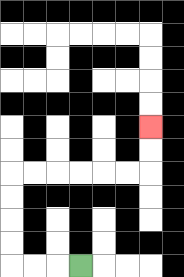{'start': '[3, 11]', 'end': '[6, 5]', 'path_directions': 'L,L,L,U,U,U,U,R,R,R,R,R,R,U,U', 'path_coordinates': '[[3, 11], [2, 11], [1, 11], [0, 11], [0, 10], [0, 9], [0, 8], [0, 7], [1, 7], [2, 7], [3, 7], [4, 7], [5, 7], [6, 7], [6, 6], [6, 5]]'}